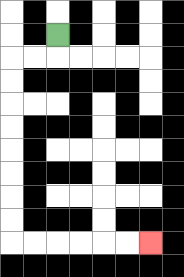{'start': '[2, 1]', 'end': '[6, 10]', 'path_directions': 'D,L,L,D,D,D,D,D,D,D,D,R,R,R,R,R,R', 'path_coordinates': '[[2, 1], [2, 2], [1, 2], [0, 2], [0, 3], [0, 4], [0, 5], [0, 6], [0, 7], [0, 8], [0, 9], [0, 10], [1, 10], [2, 10], [3, 10], [4, 10], [5, 10], [6, 10]]'}